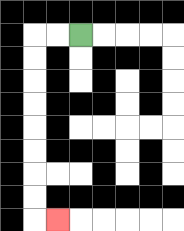{'start': '[3, 1]', 'end': '[2, 9]', 'path_directions': 'L,L,D,D,D,D,D,D,D,D,R', 'path_coordinates': '[[3, 1], [2, 1], [1, 1], [1, 2], [1, 3], [1, 4], [1, 5], [1, 6], [1, 7], [1, 8], [1, 9], [2, 9]]'}